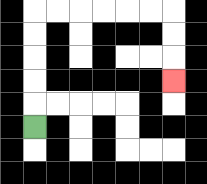{'start': '[1, 5]', 'end': '[7, 3]', 'path_directions': 'U,U,U,U,U,R,R,R,R,R,R,D,D,D', 'path_coordinates': '[[1, 5], [1, 4], [1, 3], [1, 2], [1, 1], [1, 0], [2, 0], [3, 0], [4, 0], [5, 0], [6, 0], [7, 0], [7, 1], [7, 2], [7, 3]]'}